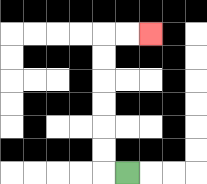{'start': '[5, 7]', 'end': '[6, 1]', 'path_directions': 'L,U,U,U,U,U,U,R,R', 'path_coordinates': '[[5, 7], [4, 7], [4, 6], [4, 5], [4, 4], [4, 3], [4, 2], [4, 1], [5, 1], [6, 1]]'}